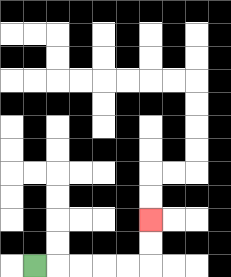{'start': '[1, 11]', 'end': '[6, 9]', 'path_directions': 'R,R,R,R,R,U,U', 'path_coordinates': '[[1, 11], [2, 11], [3, 11], [4, 11], [5, 11], [6, 11], [6, 10], [6, 9]]'}